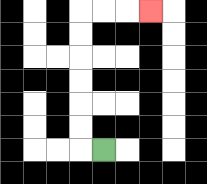{'start': '[4, 6]', 'end': '[6, 0]', 'path_directions': 'L,U,U,U,U,U,U,R,R,R', 'path_coordinates': '[[4, 6], [3, 6], [3, 5], [3, 4], [3, 3], [3, 2], [3, 1], [3, 0], [4, 0], [5, 0], [6, 0]]'}